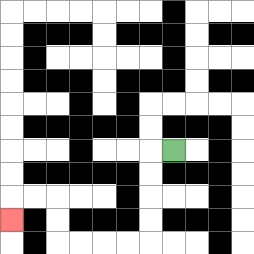{'start': '[7, 6]', 'end': '[0, 9]', 'path_directions': 'L,D,D,D,D,L,L,L,L,U,U,L,L,D', 'path_coordinates': '[[7, 6], [6, 6], [6, 7], [6, 8], [6, 9], [6, 10], [5, 10], [4, 10], [3, 10], [2, 10], [2, 9], [2, 8], [1, 8], [0, 8], [0, 9]]'}